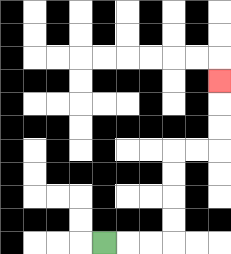{'start': '[4, 10]', 'end': '[9, 3]', 'path_directions': 'R,R,R,U,U,U,U,R,R,U,U,U', 'path_coordinates': '[[4, 10], [5, 10], [6, 10], [7, 10], [7, 9], [7, 8], [7, 7], [7, 6], [8, 6], [9, 6], [9, 5], [9, 4], [9, 3]]'}